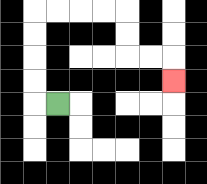{'start': '[2, 4]', 'end': '[7, 3]', 'path_directions': 'L,U,U,U,U,R,R,R,R,D,D,R,R,D', 'path_coordinates': '[[2, 4], [1, 4], [1, 3], [1, 2], [1, 1], [1, 0], [2, 0], [3, 0], [4, 0], [5, 0], [5, 1], [5, 2], [6, 2], [7, 2], [7, 3]]'}